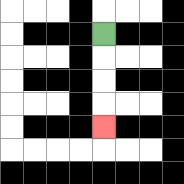{'start': '[4, 1]', 'end': '[4, 5]', 'path_directions': 'D,D,D,D', 'path_coordinates': '[[4, 1], [4, 2], [4, 3], [4, 4], [4, 5]]'}